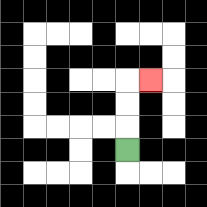{'start': '[5, 6]', 'end': '[6, 3]', 'path_directions': 'U,U,U,R', 'path_coordinates': '[[5, 6], [5, 5], [5, 4], [5, 3], [6, 3]]'}